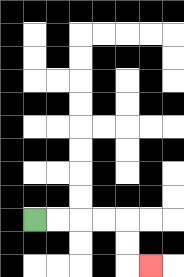{'start': '[1, 9]', 'end': '[6, 11]', 'path_directions': 'R,R,R,R,D,D,R', 'path_coordinates': '[[1, 9], [2, 9], [3, 9], [4, 9], [5, 9], [5, 10], [5, 11], [6, 11]]'}